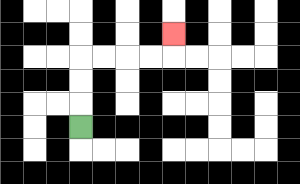{'start': '[3, 5]', 'end': '[7, 1]', 'path_directions': 'U,U,U,R,R,R,R,U', 'path_coordinates': '[[3, 5], [3, 4], [3, 3], [3, 2], [4, 2], [5, 2], [6, 2], [7, 2], [7, 1]]'}